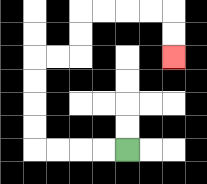{'start': '[5, 6]', 'end': '[7, 2]', 'path_directions': 'L,L,L,L,U,U,U,U,R,R,U,U,R,R,R,R,D,D', 'path_coordinates': '[[5, 6], [4, 6], [3, 6], [2, 6], [1, 6], [1, 5], [1, 4], [1, 3], [1, 2], [2, 2], [3, 2], [3, 1], [3, 0], [4, 0], [5, 0], [6, 0], [7, 0], [7, 1], [7, 2]]'}